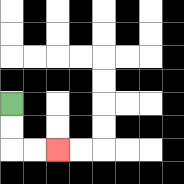{'start': '[0, 4]', 'end': '[2, 6]', 'path_directions': 'D,D,R,R', 'path_coordinates': '[[0, 4], [0, 5], [0, 6], [1, 6], [2, 6]]'}